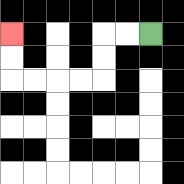{'start': '[6, 1]', 'end': '[0, 1]', 'path_directions': 'L,L,D,D,L,L,L,L,U,U', 'path_coordinates': '[[6, 1], [5, 1], [4, 1], [4, 2], [4, 3], [3, 3], [2, 3], [1, 3], [0, 3], [0, 2], [0, 1]]'}